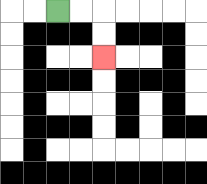{'start': '[2, 0]', 'end': '[4, 2]', 'path_directions': 'R,R,D,D', 'path_coordinates': '[[2, 0], [3, 0], [4, 0], [4, 1], [4, 2]]'}